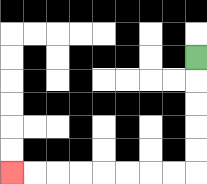{'start': '[8, 2]', 'end': '[0, 7]', 'path_directions': 'D,D,D,D,D,L,L,L,L,L,L,L,L', 'path_coordinates': '[[8, 2], [8, 3], [8, 4], [8, 5], [8, 6], [8, 7], [7, 7], [6, 7], [5, 7], [4, 7], [3, 7], [2, 7], [1, 7], [0, 7]]'}